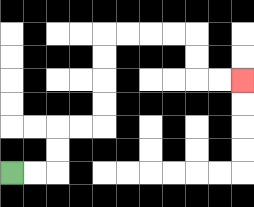{'start': '[0, 7]', 'end': '[10, 3]', 'path_directions': 'R,R,U,U,R,R,U,U,U,U,R,R,R,R,D,D,R,R', 'path_coordinates': '[[0, 7], [1, 7], [2, 7], [2, 6], [2, 5], [3, 5], [4, 5], [4, 4], [4, 3], [4, 2], [4, 1], [5, 1], [6, 1], [7, 1], [8, 1], [8, 2], [8, 3], [9, 3], [10, 3]]'}